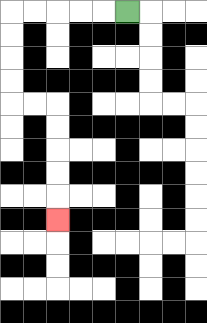{'start': '[5, 0]', 'end': '[2, 9]', 'path_directions': 'L,L,L,L,L,D,D,D,D,R,R,D,D,D,D,D', 'path_coordinates': '[[5, 0], [4, 0], [3, 0], [2, 0], [1, 0], [0, 0], [0, 1], [0, 2], [0, 3], [0, 4], [1, 4], [2, 4], [2, 5], [2, 6], [2, 7], [2, 8], [2, 9]]'}